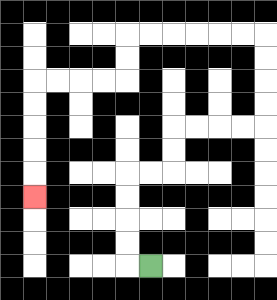{'start': '[6, 11]', 'end': '[1, 8]', 'path_directions': 'L,U,U,U,U,R,R,U,U,R,R,R,R,U,U,U,U,L,L,L,L,L,L,D,D,L,L,L,L,D,D,D,D,D', 'path_coordinates': '[[6, 11], [5, 11], [5, 10], [5, 9], [5, 8], [5, 7], [6, 7], [7, 7], [7, 6], [7, 5], [8, 5], [9, 5], [10, 5], [11, 5], [11, 4], [11, 3], [11, 2], [11, 1], [10, 1], [9, 1], [8, 1], [7, 1], [6, 1], [5, 1], [5, 2], [5, 3], [4, 3], [3, 3], [2, 3], [1, 3], [1, 4], [1, 5], [1, 6], [1, 7], [1, 8]]'}